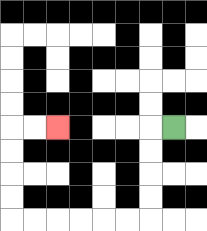{'start': '[7, 5]', 'end': '[2, 5]', 'path_directions': 'L,D,D,D,D,L,L,L,L,L,L,U,U,U,U,R,R', 'path_coordinates': '[[7, 5], [6, 5], [6, 6], [6, 7], [6, 8], [6, 9], [5, 9], [4, 9], [3, 9], [2, 9], [1, 9], [0, 9], [0, 8], [0, 7], [0, 6], [0, 5], [1, 5], [2, 5]]'}